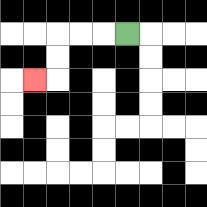{'start': '[5, 1]', 'end': '[1, 3]', 'path_directions': 'L,L,L,D,D,L', 'path_coordinates': '[[5, 1], [4, 1], [3, 1], [2, 1], [2, 2], [2, 3], [1, 3]]'}